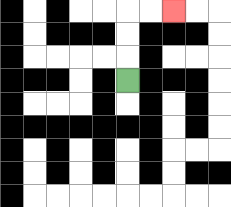{'start': '[5, 3]', 'end': '[7, 0]', 'path_directions': 'U,U,U,R,R', 'path_coordinates': '[[5, 3], [5, 2], [5, 1], [5, 0], [6, 0], [7, 0]]'}